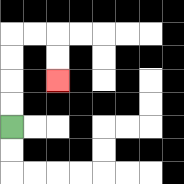{'start': '[0, 5]', 'end': '[2, 3]', 'path_directions': 'U,U,U,U,R,R,D,D', 'path_coordinates': '[[0, 5], [0, 4], [0, 3], [0, 2], [0, 1], [1, 1], [2, 1], [2, 2], [2, 3]]'}